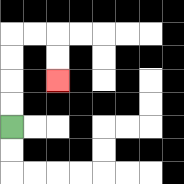{'start': '[0, 5]', 'end': '[2, 3]', 'path_directions': 'U,U,U,U,R,R,D,D', 'path_coordinates': '[[0, 5], [0, 4], [0, 3], [0, 2], [0, 1], [1, 1], [2, 1], [2, 2], [2, 3]]'}